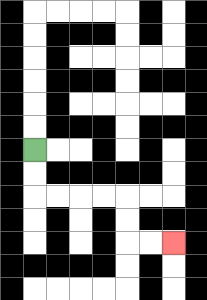{'start': '[1, 6]', 'end': '[7, 10]', 'path_directions': 'D,D,R,R,R,R,D,D,R,R', 'path_coordinates': '[[1, 6], [1, 7], [1, 8], [2, 8], [3, 8], [4, 8], [5, 8], [5, 9], [5, 10], [6, 10], [7, 10]]'}